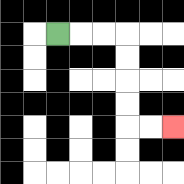{'start': '[2, 1]', 'end': '[7, 5]', 'path_directions': 'R,R,R,D,D,D,D,R,R', 'path_coordinates': '[[2, 1], [3, 1], [4, 1], [5, 1], [5, 2], [5, 3], [5, 4], [5, 5], [6, 5], [7, 5]]'}